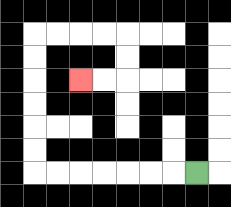{'start': '[8, 7]', 'end': '[3, 3]', 'path_directions': 'L,L,L,L,L,L,L,U,U,U,U,U,U,R,R,R,R,D,D,L,L', 'path_coordinates': '[[8, 7], [7, 7], [6, 7], [5, 7], [4, 7], [3, 7], [2, 7], [1, 7], [1, 6], [1, 5], [1, 4], [1, 3], [1, 2], [1, 1], [2, 1], [3, 1], [4, 1], [5, 1], [5, 2], [5, 3], [4, 3], [3, 3]]'}